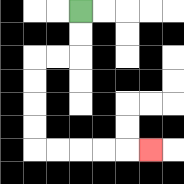{'start': '[3, 0]', 'end': '[6, 6]', 'path_directions': 'D,D,L,L,D,D,D,D,R,R,R,R,R', 'path_coordinates': '[[3, 0], [3, 1], [3, 2], [2, 2], [1, 2], [1, 3], [1, 4], [1, 5], [1, 6], [2, 6], [3, 6], [4, 6], [5, 6], [6, 6]]'}